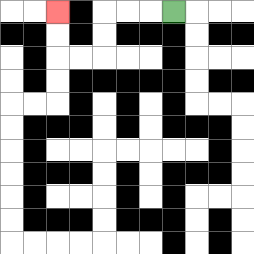{'start': '[7, 0]', 'end': '[2, 0]', 'path_directions': 'L,L,L,D,D,L,L,U,U', 'path_coordinates': '[[7, 0], [6, 0], [5, 0], [4, 0], [4, 1], [4, 2], [3, 2], [2, 2], [2, 1], [2, 0]]'}